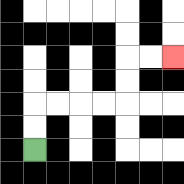{'start': '[1, 6]', 'end': '[7, 2]', 'path_directions': 'U,U,R,R,R,R,U,U,R,R', 'path_coordinates': '[[1, 6], [1, 5], [1, 4], [2, 4], [3, 4], [4, 4], [5, 4], [5, 3], [5, 2], [6, 2], [7, 2]]'}